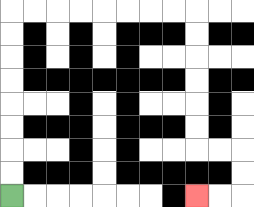{'start': '[0, 8]', 'end': '[8, 8]', 'path_directions': 'U,U,U,U,U,U,U,U,R,R,R,R,R,R,R,R,D,D,D,D,D,D,R,R,D,D,L,L', 'path_coordinates': '[[0, 8], [0, 7], [0, 6], [0, 5], [0, 4], [0, 3], [0, 2], [0, 1], [0, 0], [1, 0], [2, 0], [3, 0], [4, 0], [5, 0], [6, 0], [7, 0], [8, 0], [8, 1], [8, 2], [8, 3], [8, 4], [8, 5], [8, 6], [9, 6], [10, 6], [10, 7], [10, 8], [9, 8], [8, 8]]'}